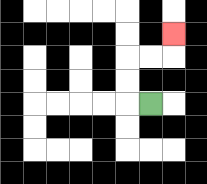{'start': '[6, 4]', 'end': '[7, 1]', 'path_directions': 'L,U,U,R,R,U', 'path_coordinates': '[[6, 4], [5, 4], [5, 3], [5, 2], [6, 2], [7, 2], [7, 1]]'}